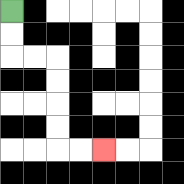{'start': '[0, 0]', 'end': '[4, 6]', 'path_directions': 'D,D,R,R,D,D,D,D,R,R', 'path_coordinates': '[[0, 0], [0, 1], [0, 2], [1, 2], [2, 2], [2, 3], [2, 4], [2, 5], [2, 6], [3, 6], [4, 6]]'}